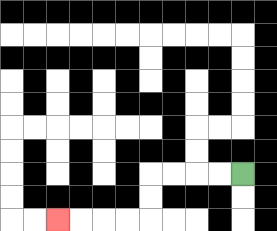{'start': '[10, 7]', 'end': '[2, 9]', 'path_directions': 'L,L,L,L,D,D,L,L,L,L', 'path_coordinates': '[[10, 7], [9, 7], [8, 7], [7, 7], [6, 7], [6, 8], [6, 9], [5, 9], [4, 9], [3, 9], [2, 9]]'}